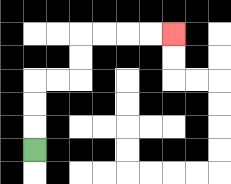{'start': '[1, 6]', 'end': '[7, 1]', 'path_directions': 'U,U,U,R,R,U,U,R,R,R,R', 'path_coordinates': '[[1, 6], [1, 5], [1, 4], [1, 3], [2, 3], [3, 3], [3, 2], [3, 1], [4, 1], [5, 1], [6, 1], [7, 1]]'}